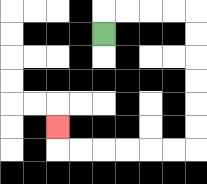{'start': '[4, 1]', 'end': '[2, 5]', 'path_directions': 'U,R,R,R,R,D,D,D,D,D,D,L,L,L,L,L,L,U', 'path_coordinates': '[[4, 1], [4, 0], [5, 0], [6, 0], [7, 0], [8, 0], [8, 1], [8, 2], [8, 3], [8, 4], [8, 5], [8, 6], [7, 6], [6, 6], [5, 6], [4, 6], [3, 6], [2, 6], [2, 5]]'}